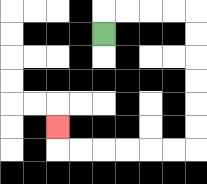{'start': '[4, 1]', 'end': '[2, 5]', 'path_directions': 'U,R,R,R,R,D,D,D,D,D,D,L,L,L,L,L,L,U', 'path_coordinates': '[[4, 1], [4, 0], [5, 0], [6, 0], [7, 0], [8, 0], [8, 1], [8, 2], [8, 3], [8, 4], [8, 5], [8, 6], [7, 6], [6, 6], [5, 6], [4, 6], [3, 6], [2, 6], [2, 5]]'}